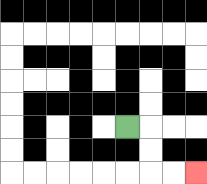{'start': '[5, 5]', 'end': '[8, 7]', 'path_directions': 'R,D,D,R,R', 'path_coordinates': '[[5, 5], [6, 5], [6, 6], [6, 7], [7, 7], [8, 7]]'}